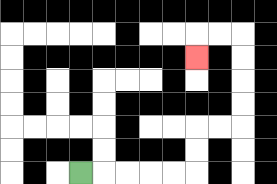{'start': '[3, 7]', 'end': '[8, 2]', 'path_directions': 'R,R,R,R,R,U,U,R,R,U,U,U,U,L,L,D', 'path_coordinates': '[[3, 7], [4, 7], [5, 7], [6, 7], [7, 7], [8, 7], [8, 6], [8, 5], [9, 5], [10, 5], [10, 4], [10, 3], [10, 2], [10, 1], [9, 1], [8, 1], [8, 2]]'}